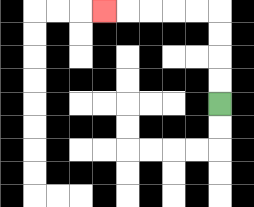{'start': '[9, 4]', 'end': '[4, 0]', 'path_directions': 'U,U,U,U,L,L,L,L,L', 'path_coordinates': '[[9, 4], [9, 3], [9, 2], [9, 1], [9, 0], [8, 0], [7, 0], [6, 0], [5, 0], [4, 0]]'}